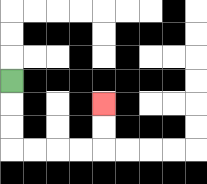{'start': '[0, 3]', 'end': '[4, 4]', 'path_directions': 'D,D,D,R,R,R,R,U,U', 'path_coordinates': '[[0, 3], [0, 4], [0, 5], [0, 6], [1, 6], [2, 6], [3, 6], [4, 6], [4, 5], [4, 4]]'}